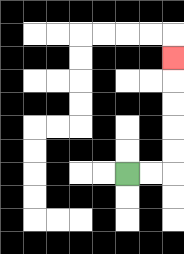{'start': '[5, 7]', 'end': '[7, 2]', 'path_directions': 'R,R,U,U,U,U,U', 'path_coordinates': '[[5, 7], [6, 7], [7, 7], [7, 6], [7, 5], [7, 4], [7, 3], [7, 2]]'}